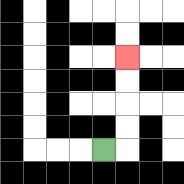{'start': '[4, 6]', 'end': '[5, 2]', 'path_directions': 'R,U,U,U,U', 'path_coordinates': '[[4, 6], [5, 6], [5, 5], [5, 4], [5, 3], [5, 2]]'}